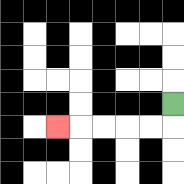{'start': '[7, 4]', 'end': '[2, 5]', 'path_directions': 'D,L,L,L,L,L', 'path_coordinates': '[[7, 4], [7, 5], [6, 5], [5, 5], [4, 5], [3, 5], [2, 5]]'}